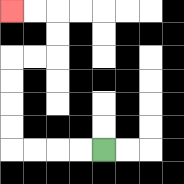{'start': '[4, 6]', 'end': '[0, 0]', 'path_directions': 'L,L,L,L,U,U,U,U,R,R,U,U,L,L', 'path_coordinates': '[[4, 6], [3, 6], [2, 6], [1, 6], [0, 6], [0, 5], [0, 4], [0, 3], [0, 2], [1, 2], [2, 2], [2, 1], [2, 0], [1, 0], [0, 0]]'}